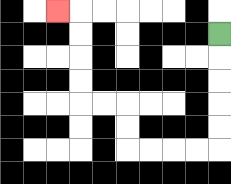{'start': '[9, 1]', 'end': '[2, 0]', 'path_directions': 'D,D,D,D,D,L,L,L,L,U,U,L,L,U,U,U,U,L', 'path_coordinates': '[[9, 1], [9, 2], [9, 3], [9, 4], [9, 5], [9, 6], [8, 6], [7, 6], [6, 6], [5, 6], [5, 5], [5, 4], [4, 4], [3, 4], [3, 3], [3, 2], [3, 1], [3, 0], [2, 0]]'}